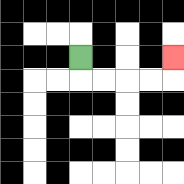{'start': '[3, 2]', 'end': '[7, 2]', 'path_directions': 'D,R,R,R,R,U', 'path_coordinates': '[[3, 2], [3, 3], [4, 3], [5, 3], [6, 3], [7, 3], [7, 2]]'}